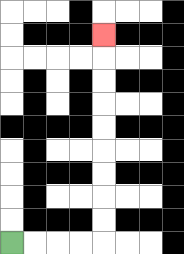{'start': '[0, 10]', 'end': '[4, 1]', 'path_directions': 'R,R,R,R,U,U,U,U,U,U,U,U,U', 'path_coordinates': '[[0, 10], [1, 10], [2, 10], [3, 10], [4, 10], [4, 9], [4, 8], [4, 7], [4, 6], [4, 5], [4, 4], [4, 3], [4, 2], [4, 1]]'}